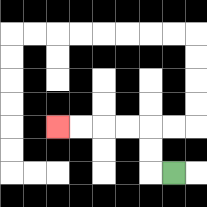{'start': '[7, 7]', 'end': '[2, 5]', 'path_directions': 'L,U,U,L,L,L,L', 'path_coordinates': '[[7, 7], [6, 7], [6, 6], [6, 5], [5, 5], [4, 5], [3, 5], [2, 5]]'}